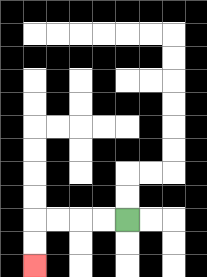{'start': '[5, 9]', 'end': '[1, 11]', 'path_directions': 'L,L,L,L,D,D', 'path_coordinates': '[[5, 9], [4, 9], [3, 9], [2, 9], [1, 9], [1, 10], [1, 11]]'}